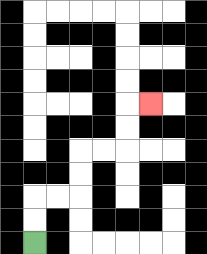{'start': '[1, 10]', 'end': '[6, 4]', 'path_directions': 'U,U,R,R,U,U,R,R,U,U,R', 'path_coordinates': '[[1, 10], [1, 9], [1, 8], [2, 8], [3, 8], [3, 7], [3, 6], [4, 6], [5, 6], [5, 5], [5, 4], [6, 4]]'}